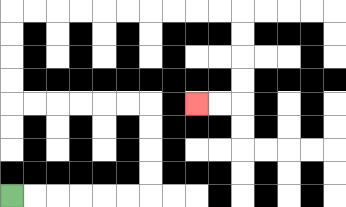{'start': '[0, 8]', 'end': '[8, 4]', 'path_directions': 'R,R,R,R,R,R,U,U,U,U,L,L,L,L,L,L,U,U,U,U,R,R,R,R,R,R,R,R,R,R,D,D,D,D,L,L', 'path_coordinates': '[[0, 8], [1, 8], [2, 8], [3, 8], [4, 8], [5, 8], [6, 8], [6, 7], [6, 6], [6, 5], [6, 4], [5, 4], [4, 4], [3, 4], [2, 4], [1, 4], [0, 4], [0, 3], [0, 2], [0, 1], [0, 0], [1, 0], [2, 0], [3, 0], [4, 0], [5, 0], [6, 0], [7, 0], [8, 0], [9, 0], [10, 0], [10, 1], [10, 2], [10, 3], [10, 4], [9, 4], [8, 4]]'}